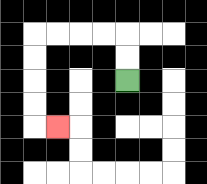{'start': '[5, 3]', 'end': '[2, 5]', 'path_directions': 'U,U,L,L,L,L,D,D,D,D,R', 'path_coordinates': '[[5, 3], [5, 2], [5, 1], [4, 1], [3, 1], [2, 1], [1, 1], [1, 2], [1, 3], [1, 4], [1, 5], [2, 5]]'}